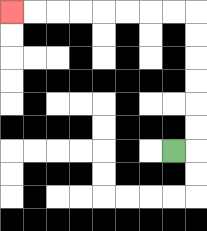{'start': '[7, 6]', 'end': '[0, 0]', 'path_directions': 'R,U,U,U,U,U,U,L,L,L,L,L,L,L,L', 'path_coordinates': '[[7, 6], [8, 6], [8, 5], [8, 4], [8, 3], [8, 2], [8, 1], [8, 0], [7, 0], [6, 0], [5, 0], [4, 0], [3, 0], [2, 0], [1, 0], [0, 0]]'}